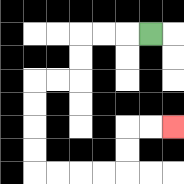{'start': '[6, 1]', 'end': '[7, 5]', 'path_directions': 'L,L,L,D,D,L,L,D,D,D,D,R,R,R,R,U,U,R,R', 'path_coordinates': '[[6, 1], [5, 1], [4, 1], [3, 1], [3, 2], [3, 3], [2, 3], [1, 3], [1, 4], [1, 5], [1, 6], [1, 7], [2, 7], [3, 7], [4, 7], [5, 7], [5, 6], [5, 5], [6, 5], [7, 5]]'}